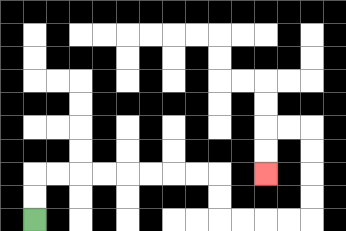{'start': '[1, 9]', 'end': '[11, 7]', 'path_directions': 'U,U,R,R,R,R,R,R,R,R,D,D,R,R,R,R,U,U,U,U,L,L,D,D', 'path_coordinates': '[[1, 9], [1, 8], [1, 7], [2, 7], [3, 7], [4, 7], [5, 7], [6, 7], [7, 7], [8, 7], [9, 7], [9, 8], [9, 9], [10, 9], [11, 9], [12, 9], [13, 9], [13, 8], [13, 7], [13, 6], [13, 5], [12, 5], [11, 5], [11, 6], [11, 7]]'}